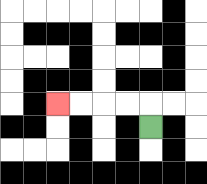{'start': '[6, 5]', 'end': '[2, 4]', 'path_directions': 'U,L,L,L,L', 'path_coordinates': '[[6, 5], [6, 4], [5, 4], [4, 4], [3, 4], [2, 4]]'}